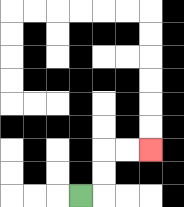{'start': '[3, 8]', 'end': '[6, 6]', 'path_directions': 'R,U,U,R,R', 'path_coordinates': '[[3, 8], [4, 8], [4, 7], [4, 6], [5, 6], [6, 6]]'}